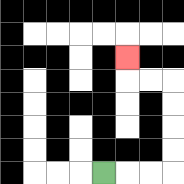{'start': '[4, 7]', 'end': '[5, 2]', 'path_directions': 'R,R,R,U,U,U,U,L,L,U', 'path_coordinates': '[[4, 7], [5, 7], [6, 7], [7, 7], [7, 6], [7, 5], [7, 4], [7, 3], [6, 3], [5, 3], [5, 2]]'}